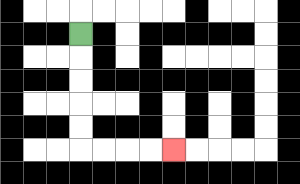{'start': '[3, 1]', 'end': '[7, 6]', 'path_directions': 'D,D,D,D,D,R,R,R,R', 'path_coordinates': '[[3, 1], [3, 2], [3, 3], [3, 4], [3, 5], [3, 6], [4, 6], [5, 6], [6, 6], [7, 6]]'}